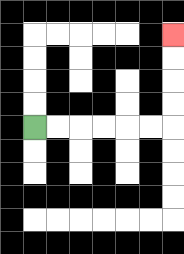{'start': '[1, 5]', 'end': '[7, 1]', 'path_directions': 'R,R,R,R,R,R,U,U,U,U', 'path_coordinates': '[[1, 5], [2, 5], [3, 5], [4, 5], [5, 5], [6, 5], [7, 5], [7, 4], [7, 3], [7, 2], [7, 1]]'}